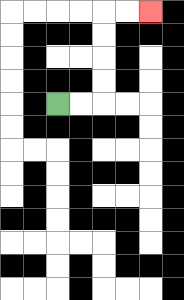{'start': '[2, 4]', 'end': '[6, 0]', 'path_directions': 'R,R,U,U,U,U,R,R', 'path_coordinates': '[[2, 4], [3, 4], [4, 4], [4, 3], [4, 2], [4, 1], [4, 0], [5, 0], [6, 0]]'}